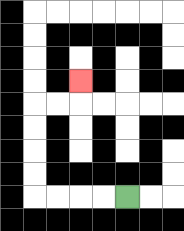{'start': '[5, 8]', 'end': '[3, 3]', 'path_directions': 'L,L,L,L,U,U,U,U,R,R,U', 'path_coordinates': '[[5, 8], [4, 8], [3, 8], [2, 8], [1, 8], [1, 7], [1, 6], [1, 5], [1, 4], [2, 4], [3, 4], [3, 3]]'}